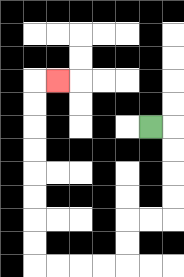{'start': '[6, 5]', 'end': '[2, 3]', 'path_directions': 'R,D,D,D,D,L,L,D,D,L,L,L,L,U,U,U,U,U,U,U,U,R', 'path_coordinates': '[[6, 5], [7, 5], [7, 6], [7, 7], [7, 8], [7, 9], [6, 9], [5, 9], [5, 10], [5, 11], [4, 11], [3, 11], [2, 11], [1, 11], [1, 10], [1, 9], [1, 8], [1, 7], [1, 6], [1, 5], [1, 4], [1, 3], [2, 3]]'}